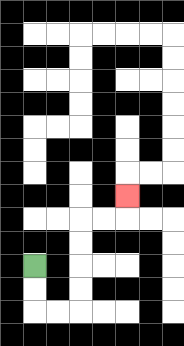{'start': '[1, 11]', 'end': '[5, 8]', 'path_directions': 'D,D,R,R,U,U,U,U,R,R,U', 'path_coordinates': '[[1, 11], [1, 12], [1, 13], [2, 13], [3, 13], [3, 12], [3, 11], [3, 10], [3, 9], [4, 9], [5, 9], [5, 8]]'}